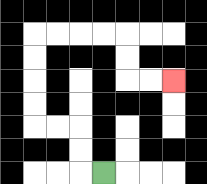{'start': '[4, 7]', 'end': '[7, 3]', 'path_directions': 'L,U,U,L,L,U,U,U,U,R,R,R,R,D,D,R,R', 'path_coordinates': '[[4, 7], [3, 7], [3, 6], [3, 5], [2, 5], [1, 5], [1, 4], [1, 3], [1, 2], [1, 1], [2, 1], [3, 1], [4, 1], [5, 1], [5, 2], [5, 3], [6, 3], [7, 3]]'}